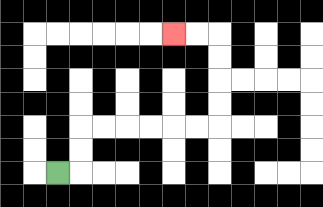{'start': '[2, 7]', 'end': '[7, 1]', 'path_directions': 'R,U,U,R,R,R,R,R,R,U,U,U,U,L,L', 'path_coordinates': '[[2, 7], [3, 7], [3, 6], [3, 5], [4, 5], [5, 5], [6, 5], [7, 5], [8, 5], [9, 5], [9, 4], [9, 3], [9, 2], [9, 1], [8, 1], [7, 1]]'}